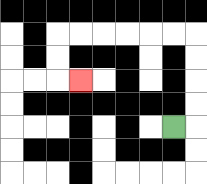{'start': '[7, 5]', 'end': '[3, 3]', 'path_directions': 'R,U,U,U,U,L,L,L,L,L,L,D,D,R', 'path_coordinates': '[[7, 5], [8, 5], [8, 4], [8, 3], [8, 2], [8, 1], [7, 1], [6, 1], [5, 1], [4, 1], [3, 1], [2, 1], [2, 2], [2, 3], [3, 3]]'}